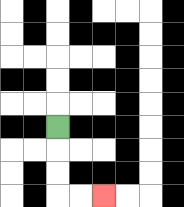{'start': '[2, 5]', 'end': '[4, 8]', 'path_directions': 'D,D,D,R,R', 'path_coordinates': '[[2, 5], [2, 6], [2, 7], [2, 8], [3, 8], [4, 8]]'}